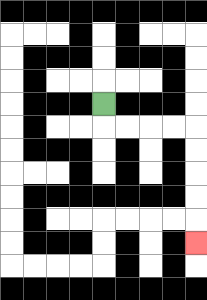{'start': '[4, 4]', 'end': '[8, 10]', 'path_directions': 'D,R,R,R,R,D,D,D,D,D', 'path_coordinates': '[[4, 4], [4, 5], [5, 5], [6, 5], [7, 5], [8, 5], [8, 6], [8, 7], [8, 8], [8, 9], [8, 10]]'}